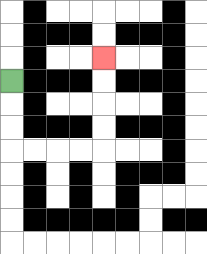{'start': '[0, 3]', 'end': '[4, 2]', 'path_directions': 'D,D,D,R,R,R,R,U,U,U,U', 'path_coordinates': '[[0, 3], [0, 4], [0, 5], [0, 6], [1, 6], [2, 6], [3, 6], [4, 6], [4, 5], [4, 4], [4, 3], [4, 2]]'}